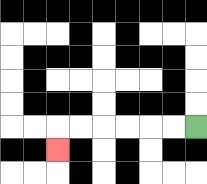{'start': '[8, 5]', 'end': '[2, 6]', 'path_directions': 'L,L,L,L,L,L,D', 'path_coordinates': '[[8, 5], [7, 5], [6, 5], [5, 5], [4, 5], [3, 5], [2, 5], [2, 6]]'}